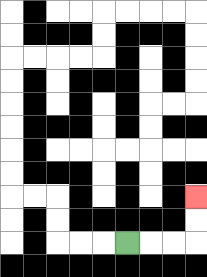{'start': '[5, 10]', 'end': '[8, 8]', 'path_directions': 'R,R,R,U,U', 'path_coordinates': '[[5, 10], [6, 10], [7, 10], [8, 10], [8, 9], [8, 8]]'}